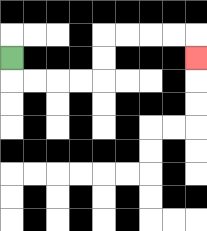{'start': '[0, 2]', 'end': '[8, 2]', 'path_directions': 'D,R,R,R,R,U,U,R,R,R,R,D', 'path_coordinates': '[[0, 2], [0, 3], [1, 3], [2, 3], [3, 3], [4, 3], [4, 2], [4, 1], [5, 1], [6, 1], [7, 1], [8, 1], [8, 2]]'}